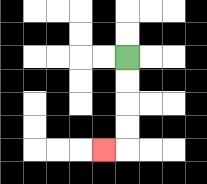{'start': '[5, 2]', 'end': '[4, 6]', 'path_directions': 'D,D,D,D,L', 'path_coordinates': '[[5, 2], [5, 3], [5, 4], [5, 5], [5, 6], [4, 6]]'}